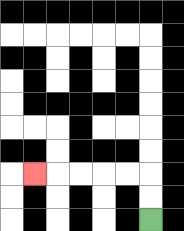{'start': '[6, 9]', 'end': '[1, 7]', 'path_directions': 'U,U,L,L,L,L,L', 'path_coordinates': '[[6, 9], [6, 8], [6, 7], [5, 7], [4, 7], [3, 7], [2, 7], [1, 7]]'}